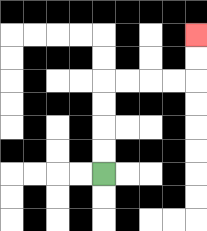{'start': '[4, 7]', 'end': '[8, 1]', 'path_directions': 'U,U,U,U,R,R,R,R,U,U', 'path_coordinates': '[[4, 7], [4, 6], [4, 5], [4, 4], [4, 3], [5, 3], [6, 3], [7, 3], [8, 3], [8, 2], [8, 1]]'}